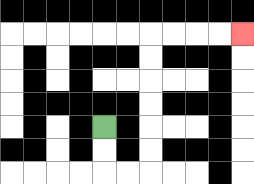{'start': '[4, 5]', 'end': '[10, 1]', 'path_directions': 'D,D,R,R,U,U,U,U,U,U,R,R,R,R', 'path_coordinates': '[[4, 5], [4, 6], [4, 7], [5, 7], [6, 7], [6, 6], [6, 5], [6, 4], [6, 3], [6, 2], [6, 1], [7, 1], [8, 1], [9, 1], [10, 1]]'}